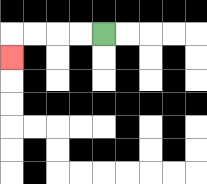{'start': '[4, 1]', 'end': '[0, 2]', 'path_directions': 'L,L,L,L,D', 'path_coordinates': '[[4, 1], [3, 1], [2, 1], [1, 1], [0, 1], [0, 2]]'}